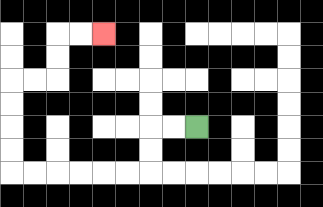{'start': '[8, 5]', 'end': '[4, 1]', 'path_directions': 'L,L,D,D,L,L,L,L,L,L,U,U,U,U,R,R,U,U,R,R', 'path_coordinates': '[[8, 5], [7, 5], [6, 5], [6, 6], [6, 7], [5, 7], [4, 7], [3, 7], [2, 7], [1, 7], [0, 7], [0, 6], [0, 5], [0, 4], [0, 3], [1, 3], [2, 3], [2, 2], [2, 1], [3, 1], [4, 1]]'}